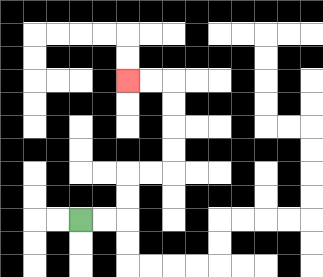{'start': '[3, 9]', 'end': '[5, 3]', 'path_directions': 'R,R,U,U,R,R,U,U,U,U,L,L', 'path_coordinates': '[[3, 9], [4, 9], [5, 9], [5, 8], [5, 7], [6, 7], [7, 7], [7, 6], [7, 5], [7, 4], [7, 3], [6, 3], [5, 3]]'}